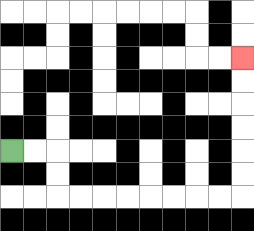{'start': '[0, 6]', 'end': '[10, 2]', 'path_directions': 'R,R,D,D,R,R,R,R,R,R,R,R,U,U,U,U,U,U', 'path_coordinates': '[[0, 6], [1, 6], [2, 6], [2, 7], [2, 8], [3, 8], [4, 8], [5, 8], [6, 8], [7, 8], [8, 8], [9, 8], [10, 8], [10, 7], [10, 6], [10, 5], [10, 4], [10, 3], [10, 2]]'}